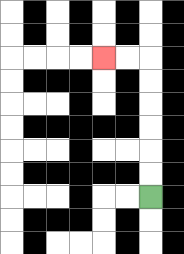{'start': '[6, 8]', 'end': '[4, 2]', 'path_directions': 'U,U,U,U,U,U,L,L', 'path_coordinates': '[[6, 8], [6, 7], [6, 6], [6, 5], [6, 4], [6, 3], [6, 2], [5, 2], [4, 2]]'}